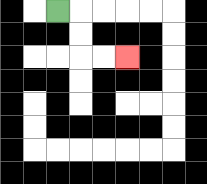{'start': '[2, 0]', 'end': '[5, 2]', 'path_directions': 'R,D,D,R,R', 'path_coordinates': '[[2, 0], [3, 0], [3, 1], [3, 2], [4, 2], [5, 2]]'}